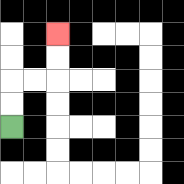{'start': '[0, 5]', 'end': '[2, 1]', 'path_directions': 'U,U,R,R,U,U', 'path_coordinates': '[[0, 5], [0, 4], [0, 3], [1, 3], [2, 3], [2, 2], [2, 1]]'}